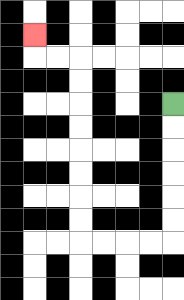{'start': '[7, 4]', 'end': '[1, 1]', 'path_directions': 'D,D,D,D,D,D,L,L,L,L,U,U,U,U,U,U,U,U,L,L,U', 'path_coordinates': '[[7, 4], [7, 5], [7, 6], [7, 7], [7, 8], [7, 9], [7, 10], [6, 10], [5, 10], [4, 10], [3, 10], [3, 9], [3, 8], [3, 7], [3, 6], [3, 5], [3, 4], [3, 3], [3, 2], [2, 2], [1, 2], [1, 1]]'}